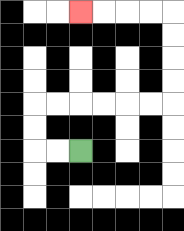{'start': '[3, 6]', 'end': '[3, 0]', 'path_directions': 'L,L,U,U,R,R,R,R,R,R,U,U,U,U,L,L,L,L', 'path_coordinates': '[[3, 6], [2, 6], [1, 6], [1, 5], [1, 4], [2, 4], [3, 4], [4, 4], [5, 4], [6, 4], [7, 4], [7, 3], [7, 2], [7, 1], [7, 0], [6, 0], [5, 0], [4, 0], [3, 0]]'}